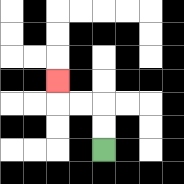{'start': '[4, 6]', 'end': '[2, 3]', 'path_directions': 'U,U,L,L,U', 'path_coordinates': '[[4, 6], [4, 5], [4, 4], [3, 4], [2, 4], [2, 3]]'}